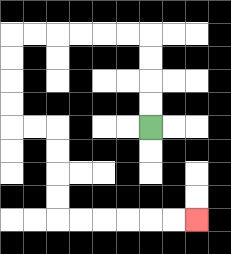{'start': '[6, 5]', 'end': '[8, 9]', 'path_directions': 'U,U,U,U,L,L,L,L,L,L,D,D,D,D,R,R,D,D,D,D,R,R,R,R,R,R', 'path_coordinates': '[[6, 5], [6, 4], [6, 3], [6, 2], [6, 1], [5, 1], [4, 1], [3, 1], [2, 1], [1, 1], [0, 1], [0, 2], [0, 3], [0, 4], [0, 5], [1, 5], [2, 5], [2, 6], [2, 7], [2, 8], [2, 9], [3, 9], [4, 9], [5, 9], [6, 9], [7, 9], [8, 9]]'}